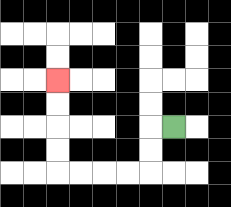{'start': '[7, 5]', 'end': '[2, 3]', 'path_directions': 'L,D,D,L,L,L,L,U,U,U,U', 'path_coordinates': '[[7, 5], [6, 5], [6, 6], [6, 7], [5, 7], [4, 7], [3, 7], [2, 7], [2, 6], [2, 5], [2, 4], [2, 3]]'}